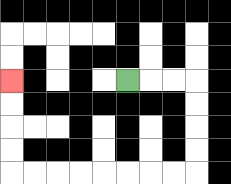{'start': '[5, 3]', 'end': '[0, 3]', 'path_directions': 'R,R,R,D,D,D,D,L,L,L,L,L,L,L,L,U,U,U,U', 'path_coordinates': '[[5, 3], [6, 3], [7, 3], [8, 3], [8, 4], [8, 5], [8, 6], [8, 7], [7, 7], [6, 7], [5, 7], [4, 7], [3, 7], [2, 7], [1, 7], [0, 7], [0, 6], [0, 5], [0, 4], [0, 3]]'}